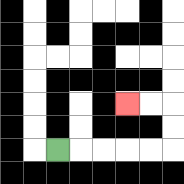{'start': '[2, 6]', 'end': '[5, 4]', 'path_directions': 'R,R,R,R,R,U,U,L,L', 'path_coordinates': '[[2, 6], [3, 6], [4, 6], [5, 6], [6, 6], [7, 6], [7, 5], [7, 4], [6, 4], [5, 4]]'}